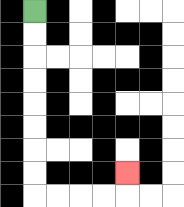{'start': '[1, 0]', 'end': '[5, 7]', 'path_directions': 'D,D,D,D,D,D,D,D,R,R,R,R,U', 'path_coordinates': '[[1, 0], [1, 1], [1, 2], [1, 3], [1, 4], [1, 5], [1, 6], [1, 7], [1, 8], [2, 8], [3, 8], [4, 8], [5, 8], [5, 7]]'}